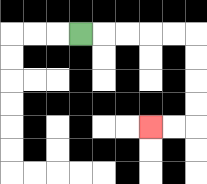{'start': '[3, 1]', 'end': '[6, 5]', 'path_directions': 'R,R,R,R,R,D,D,D,D,L,L', 'path_coordinates': '[[3, 1], [4, 1], [5, 1], [6, 1], [7, 1], [8, 1], [8, 2], [8, 3], [8, 4], [8, 5], [7, 5], [6, 5]]'}